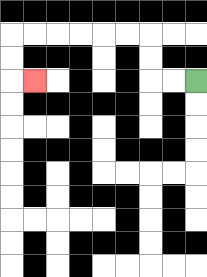{'start': '[8, 3]', 'end': '[1, 3]', 'path_directions': 'L,L,U,U,L,L,L,L,L,L,D,D,R', 'path_coordinates': '[[8, 3], [7, 3], [6, 3], [6, 2], [6, 1], [5, 1], [4, 1], [3, 1], [2, 1], [1, 1], [0, 1], [0, 2], [0, 3], [1, 3]]'}